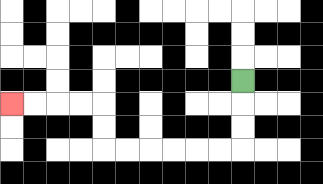{'start': '[10, 3]', 'end': '[0, 4]', 'path_directions': 'D,D,D,L,L,L,L,L,L,U,U,L,L,L,L', 'path_coordinates': '[[10, 3], [10, 4], [10, 5], [10, 6], [9, 6], [8, 6], [7, 6], [6, 6], [5, 6], [4, 6], [4, 5], [4, 4], [3, 4], [2, 4], [1, 4], [0, 4]]'}